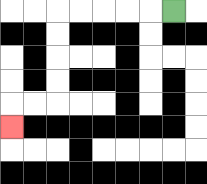{'start': '[7, 0]', 'end': '[0, 5]', 'path_directions': 'L,L,L,L,L,D,D,D,D,L,L,D', 'path_coordinates': '[[7, 0], [6, 0], [5, 0], [4, 0], [3, 0], [2, 0], [2, 1], [2, 2], [2, 3], [2, 4], [1, 4], [0, 4], [0, 5]]'}